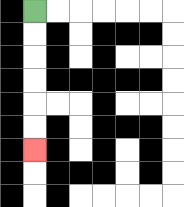{'start': '[1, 0]', 'end': '[1, 6]', 'path_directions': 'D,D,D,D,D,D', 'path_coordinates': '[[1, 0], [1, 1], [1, 2], [1, 3], [1, 4], [1, 5], [1, 6]]'}